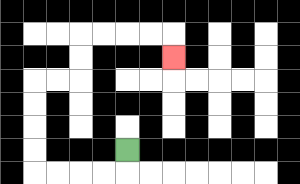{'start': '[5, 6]', 'end': '[7, 2]', 'path_directions': 'D,L,L,L,L,U,U,U,U,R,R,U,U,R,R,R,R,D', 'path_coordinates': '[[5, 6], [5, 7], [4, 7], [3, 7], [2, 7], [1, 7], [1, 6], [1, 5], [1, 4], [1, 3], [2, 3], [3, 3], [3, 2], [3, 1], [4, 1], [5, 1], [6, 1], [7, 1], [7, 2]]'}